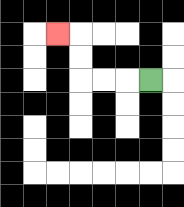{'start': '[6, 3]', 'end': '[2, 1]', 'path_directions': 'L,L,L,U,U,L', 'path_coordinates': '[[6, 3], [5, 3], [4, 3], [3, 3], [3, 2], [3, 1], [2, 1]]'}